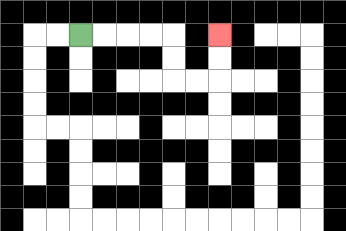{'start': '[3, 1]', 'end': '[9, 1]', 'path_directions': 'R,R,R,R,D,D,R,R,U,U', 'path_coordinates': '[[3, 1], [4, 1], [5, 1], [6, 1], [7, 1], [7, 2], [7, 3], [8, 3], [9, 3], [9, 2], [9, 1]]'}